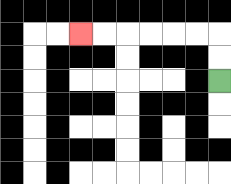{'start': '[9, 3]', 'end': '[3, 1]', 'path_directions': 'U,U,L,L,L,L,L,L', 'path_coordinates': '[[9, 3], [9, 2], [9, 1], [8, 1], [7, 1], [6, 1], [5, 1], [4, 1], [3, 1]]'}